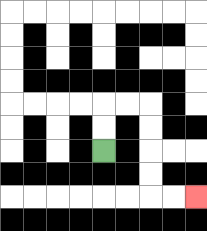{'start': '[4, 6]', 'end': '[8, 8]', 'path_directions': 'U,U,R,R,D,D,D,D,R,R', 'path_coordinates': '[[4, 6], [4, 5], [4, 4], [5, 4], [6, 4], [6, 5], [6, 6], [6, 7], [6, 8], [7, 8], [8, 8]]'}